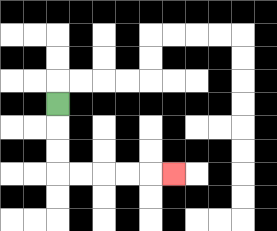{'start': '[2, 4]', 'end': '[7, 7]', 'path_directions': 'D,D,D,R,R,R,R,R', 'path_coordinates': '[[2, 4], [2, 5], [2, 6], [2, 7], [3, 7], [4, 7], [5, 7], [6, 7], [7, 7]]'}